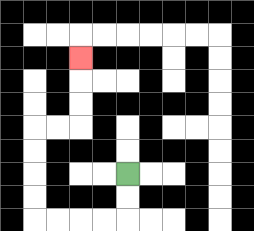{'start': '[5, 7]', 'end': '[3, 2]', 'path_directions': 'D,D,L,L,L,L,U,U,U,U,R,R,U,U,U', 'path_coordinates': '[[5, 7], [5, 8], [5, 9], [4, 9], [3, 9], [2, 9], [1, 9], [1, 8], [1, 7], [1, 6], [1, 5], [2, 5], [3, 5], [3, 4], [3, 3], [3, 2]]'}